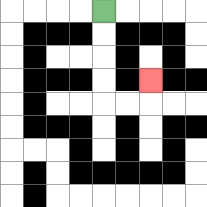{'start': '[4, 0]', 'end': '[6, 3]', 'path_directions': 'D,D,D,D,R,R,U', 'path_coordinates': '[[4, 0], [4, 1], [4, 2], [4, 3], [4, 4], [5, 4], [6, 4], [6, 3]]'}